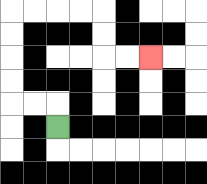{'start': '[2, 5]', 'end': '[6, 2]', 'path_directions': 'U,L,L,U,U,U,U,R,R,R,R,D,D,R,R', 'path_coordinates': '[[2, 5], [2, 4], [1, 4], [0, 4], [0, 3], [0, 2], [0, 1], [0, 0], [1, 0], [2, 0], [3, 0], [4, 0], [4, 1], [4, 2], [5, 2], [6, 2]]'}